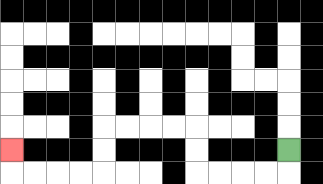{'start': '[12, 6]', 'end': '[0, 6]', 'path_directions': 'D,L,L,L,L,U,U,L,L,L,L,D,D,L,L,L,L,U', 'path_coordinates': '[[12, 6], [12, 7], [11, 7], [10, 7], [9, 7], [8, 7], [8, 6], [8, 5], [7, 5], [6, 5], [5, 5], [4, 5], [4, 6], [4, 7], [3, 7], [2, 7], [1, 7], [0, 7], [0, 6]]'}